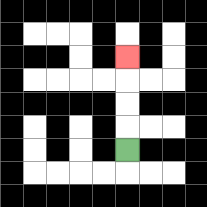{'start': '[5, 6]', 'end': '[5, 2]', 'path_directions': 'U,U,U,U', 'path_coordinates': '[[5, 6], [5, 5], [5, 4], [5, 3], [5, 2]]'}